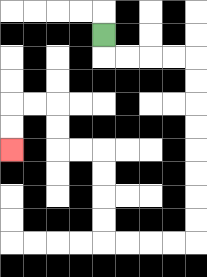{'start': '[4, 1]', 'end': '[0, 6]', 'path_directions': 'D,R,R,R,R,D,D,D,D,D,D,D,D,L,L,L,L,U,U,U,U,L,L,U,U,L,L,D,D', 'path_coordinates': '[[4, 1], [4, 2], [5, 2], [6, 2], [7, 2], [8, 2], [8, 3], [8, 4], [8, 5], [8, 6], [8, 7], [8, 8], [8, 9], [8, 10], [7, 10], [6, 10], [5, 10], [4, 10], [4, 9], [4, 8], [4, 7], [4, 6], [3, 6], [2, 6], [2, 5], [2, 4], [1, 4], [0, 4], [0, 5], [0, 6]]'}